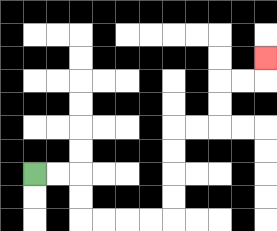{'start': '[1, 7]', 'end': '[11, 2]', 'path_directions': 'R,R,D,D,R,R,R,R,U,U,U,U,R,R,U,U,R,R,U', 'path_coordinates': '[[1, 7], [2, 7], [3, 7], [3, 8], [3, 9], [4, 9], [5, 9], [6, 9], [7, 9], [7, 8], [7, 7], [7, 6], [7, 5], [8, 5], [9, 5], [9, 4], [9, 3], [10, 3], [11, 3], [11, 2]]'}